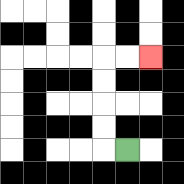{'start': '[5, 6]', 'end': '[6, 2]', 'path_directions': 'L,U,U,U,U,R,R', 'path_coordinates': '[[5, 6], [4, 6], [4, 5], [4, 4], [4, 3], [4, 2], [5, 2], [6, 2]]'}